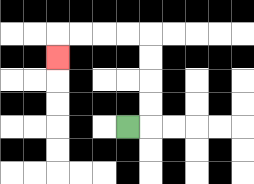{'start': '[5, 5]', 'end': '[2, 2]', 'path_directions': 'R,U,U,U,U,L,L,L,L,D', 'path_coordinates': '[[5, 5], [6, 5], [6, 4], [6, 3], [6, 2], [6, 1], [5, 1], [4, 1], [3, 1], [2, 1], [2, 2]]'}